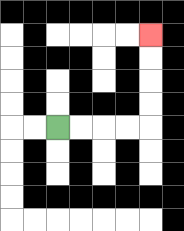{'start': '[2, 5]', 'end': '[6, 1]', 'path_directions': 'R,R,R,R,U,U,U,U', 'path_coordinates': '[[2, 5], [3, 5], [4, 5], [5, 5], [6, 5], [6, 4], [6, 3], [6, 2], [6, 1]]'}